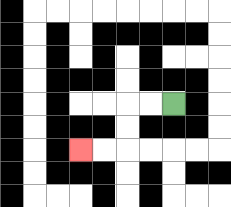{'start': '[7, 4]', 'end': '[3, 6]', 'path_directions': 'L,L,D,D,L,L', 'path_coordinates': '[[7, 4], [6, 4], [5, 4], [5, 5], [5, 6], [4, 6], [3, 6]]'}